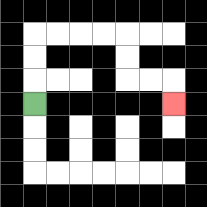{'start': '[1, 4]', 'end': '[7, 4]', 'path_directions': 'U,U,U,R,R,R,R,D,D,R,R,D', 'path_coordinates': '[[1, 4], [1, 3], [1, 2], [1, 1], [2, 1], [3, 1], [4, 1], [5, 1], [5, 2], [5, 3], [6, 3], [7, 3], [7, 4]]'}